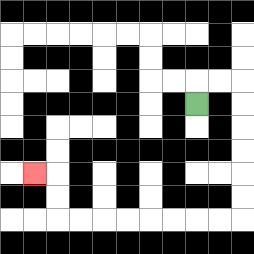{'start': '[8, 4]', 'end': '[1, 7]', 'path_directions': 'U,R,R,D,D,D,D,D,D,L,L,L,L,L,L,L,L,U,U,L', 'path_coordinates': '[[8, 4], [8, 3], [9, 3], [10, 3], [10, 4], [10, 5], [10, 6], [10, 7], [10, 8], [10, 9], [9, 9], [8, 9], [7, 9], [6, 9], [5, 9], [4, 9], [3, 9], [2, 9], [2, 8], [2, 7], [1, 7]]'}